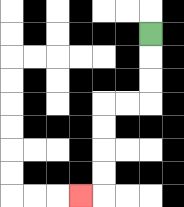{'start': '[6, 1]', 'end': '[3, 8]', 'path_directions': 'D,D,D,L,L,D,D,D,D,L', 'path_coordinates': '[[6, 1], [6, 2], [6, 3], [6, 4], [5, 4], [4, 4], [4, 5], [4, 6], [4, 7], [4, 8], [3, 8]]'}